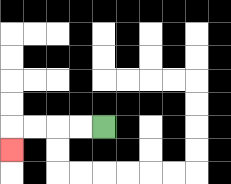{'start': '[4, 5]', 'end': '[0, 6]', 'path_directions': 'L,L,L,L,D', 'path_coordinates': '[[4, 5], [3, 5], [2, 5], [1, 5], [0, 5], [0, 6]]'}